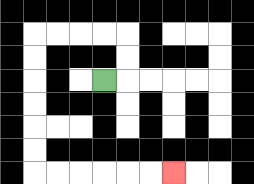{'start': '[4, 3]', 'end': '[7, 7]', 'path_directions': 'R,U,U,L,L,L,L,D,D,D,D,D,D,R,R,R,R,R,R', 'path_coordinates': '[[4, 3], [5, 3], [5, 2], [5, 1], [4, 1], [3, 1], [2, 1], [1, 1], [1, 2], [1, 3], [1, 4], [1, 5], [1, 6], [1, 7], [2, 7], [3, 7], [4, 7], [5, 7], [6, 7], [7, 7]]'}